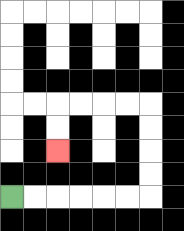{'start': '[0, 8]', 'end': '[2, 6]', 'path_directions': 'R,R,R,R,R,R,U,U,U,U,L,L,L,L,D,D', 'path_coordinates': '[[0, 8], [1, 8], [2, 8], [3, 8], [4, 8], [5, 8], [6, 8], [6, 7], [6, 6], [6, 5], [6, 4], [5, 4], [4, 4], [3, 4], [2, 4], [2, 5], [2, 6]]'}